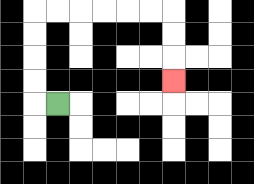{'start': '[2, 4]', 'end': '[7, 3]', 'path_directions': 'L,U,U,U,U,R,R,R,R,R,R,D,D,D', 'path_coordinates': '[[2, 4], [1, 4], [1, 3], [1, 2], [1, 1], [1, 0], [2, 0], [3, 0], [4, 0], [5, 0], [6, 0], [7, 0], [7, 1], [7, 2], [7, 3]]'}